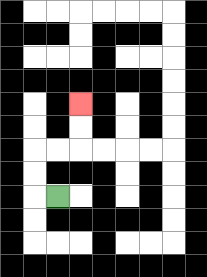{'start': '[2, 8]', 'end': '[3, 4]', 'path_directions': 'L,U,U,R,R,U,U', 'path_coordinates': '[[2, 8], [1, 8], [1, 7], [1, 6], [2, 6], [3, 6], [3, 5], [3, 4]]'}